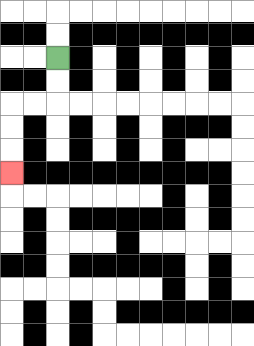{'start': '[2, 2]', 'end': '[0, 7]', 'path_directions': 'D,D,L,L,D,D,D', 'path_coordinates': '[[2, 2], [2, 3], [2, 4], [1, 4], [0, 4], [0, 5], [0, 6], [0, 7]]'}